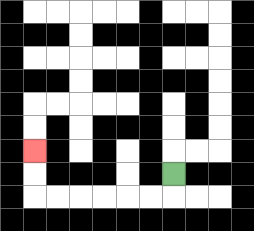{'start': '[7, 7]', 'end': '[1, 6]', 'path_directions': 'D,L,L,L,L,L,L,U,U', 'path_coordinates': '[[7, 7], [7, 8], [6, 8], [5, 8], [4, 8], [3, 8], [2, 8], [1, 8], [1, 7], [1, 6]]'}